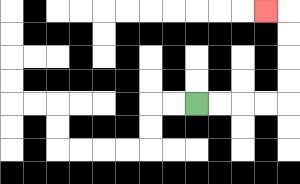{'start': '[8, 4]', 'end': '[11, 0]', 'path_directions': 'R,R,R,R,U,U,U,U,L', 'path_coordinates': '[[8, 4], [9, 4], [10, 4], [11, 4], [12, 4], [12, 3], [12, 2], [12, 1], [12, 0], [11, 0]]'}